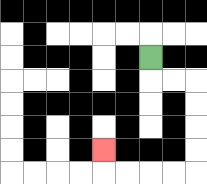{'start': '[6, 2]', 'end': '[4, 6]', 'path_directions': 'D,R,R,D,D,D,D,L,L,L,L,U', 'path_coordinates': '[[6, 2], [6, 3], [7, 3], [8, 3], [8, 4], [8, 5], [8, 6], [8, 7], [7, 7], [6, 7], [5, 7], [4, 7], [4, 6]]'}